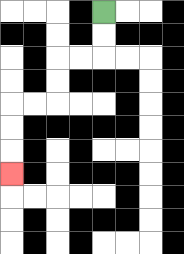{'start': '[4, 0]', 'end': '[0, 7]', 'path_directions': 'D,D,L,L,D,D,L,L,D,D,D', 'path_coordinates': '[[4, 0], [4, 1], [4, 2], [3, 2], [2, 2], [2, 3], [2, 4], [1, 4], [0, 4], [0, 5], [0, 6], [0, 7]]'}